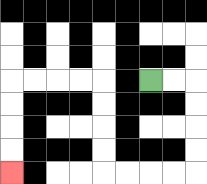{'start': '[6, 3]', 'end': '[0, 7]', 'path_directions': 'R,R,D,D,D,D,L,L,L,L,U,U,U,U,L,L,L,L,D,D,D,D', 'path_coordinates': '[[6, 3], [7, 3], [8, 3], [8, 4], [8, 5], [8, 6], [8, 7], [7, 7], [6, 7], [5, 7], [4, 7], [4, 6], [4, 5], [4, 4], [4, 3], [3, 3], [2, 3], [1, 3], [0, 3], [0, 4], [0, 5], [0, 6], [0, 7]]'}